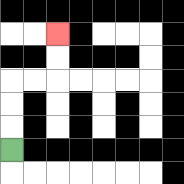{'start': '[0, 6]', 'end': '[2, 1]', 'path_directions': 'U,U,U,R,R,U,U', 'path_coordinates': '[[0, 6], [0, 5], [0, 4], [0, 3], [1, 3], [2, 3], [2, 2], [2, 1]]'}